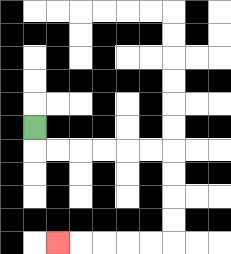{'start': '[1, 5]', 'end': '[2, 10]', 'path_directions': 'D,R,R,R,R,R,R,D,D,D,D,L,L,L,L,L', 'path_coordinates': '[[1, 5], [1, 6], [2, 6], [3, 6], [4, 6], [5, 6], [6, 6], [7, 6], [7, 7], [7, 8], [7, 9], [7, 10], [6, 10], [5, 10], [4, 10], [3, 10], [2, 10]]'}